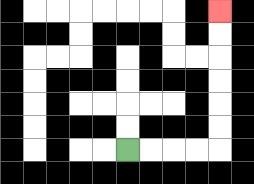{'start': '[5, 6]', 'end': '[9, 0]', 'path_directions': 'R,R,R,R,U,U,U,U,U,U', 'path_coordinates': '[[5, 6], [6, 6], [7, 6], [8, 6], [9, 6], [9, 5], [9, 4], [9, 3], [9, 2], [9, 1], [9, 0]]'}